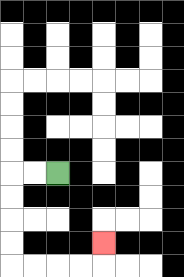{'start': '[2, 7]', 'end': '[4, 10]', 'path_directions': 'L,L,D,D,D,D,R,R,R,R,U', 'path_coordinates': '[[2, 7], [1, 7], [0, 7], [0, 8], [0, 9], [0, 10], [0, 11], [1, 11], [2, 11], [3, 11], [4, 11], [4, 10]]'}